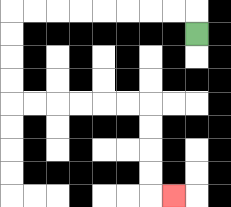{'start': '[8, 1]', 'end': '[7, 8]', 'path_directions': 'U,L,L,L,L,L,L,L,L,D,D,D,D,R,R,R,R,R,R,D,D,D,D,R', 'path_coordinates': '[[8, 1], [8, 0], [7, 0], [6, 0], [5, 0], [4, 0], [3, 0], [2, 0], [1, 0], [0, 0], [0, 1], [0, 2], [0, 3], [0, 4], [1, 4], [2, 4], [3, 4], [4, 4], [5, 4], [6, 4], [6, 5], [6, 6], [6, 7], [6, 8], [7, 8]]'}